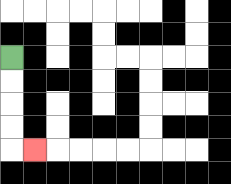{'start': '[0, 2]', 'end': '[1, 6]', 'path_directions': 'D,D,D,D,R', 'path_coordinates': '[[0, 2], [0, 3], [0, 4], [0, 5], [0, 6], [1, 6]]'}